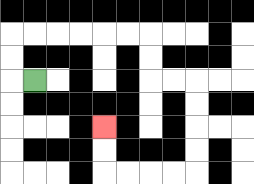{'start': '[1, 3]', 'end': '[4, 5]', 'path_directions': 'L,U,U,R,R,R,R,R,R,D,D,R,R,D,D,D,D,L,L,L,L,U,U', 'path_coordinates': '[[1, 3], [0, 3], [0, 2], [0, 1], [1, 1], [2, 1], [3, 1], [4, 1], [5, 1], [6, 1], [6, 2], [6, 3], [7, 3], [8, 3], [8, 4], [8, 5], [8, 6], [8, 7], [7, 7], [6, 7], [5, 7], [4, 7], [4, 6], [4, 5]]'}